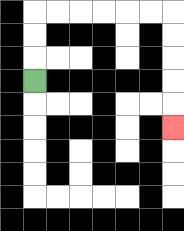{'start': '[1, 3]', 'end': '[7, 5]', 'path_directions': 'U,U,U,R,R,R,R,R,R,D,D,D,D,D', 'path_coordinates': '[[1, 3], [1, 2], [1, 1], [1, 0], [2, 0], [3, 0], [4, 0], [5, 0], [6, 0], [7, 0], [7, 1], [7, 2], [7, 3], [7, 4], [7, 5]]'}